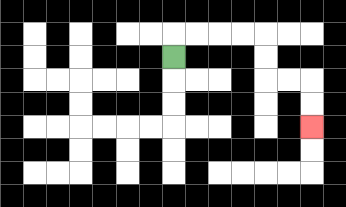{'start': '[7, 2]', 'end': '[13, 5]', 'path_directions': 'U,R,R,R,R,D,D,R,R,D,D', 'path_coordinates': '[[7, 2], [7, 1], [8, 1], [9, 1], [10, 1], [11, 1], [11, 2], [11, 3], [12, 3], [13, 3], [13, 4], [13, 5]]'}